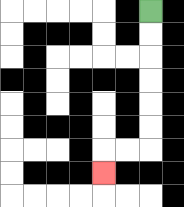{'start': '[6, 0]', 'end': '[4, 7]', 'path_directions': 'D,D,D,D,D,D,L,L,D', 'path_coordinates': '[[6, 0], [6, 1], [6, 2], [6, 3], [6, 4], [6, 5], [6, 6], [5, 6], [4, 6], [4, 7]]'}